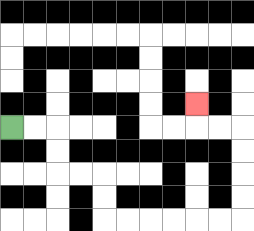{'start': '[0, 5]', 'end': '[8, 4]', 'path_directions': 'R,R,D,D,R,R,D,D,R,R,R,R,R,R,U,U,U,U,L,L,U', 'path_coordinates': '[[0, 5], [1, 5], [2, 5], [2, 6], [2, 7], [3, 7], [4, 7], [4, 8], [4, 9], [5, 9], [6, 9], [7, 9], [8, 9], [9, 9], [10, 9], [10, 8], [10, 7], [10, 6], [10, 5], [9, 5], [8, 5], [8, 4]]'}